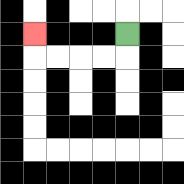{'start': '[5, 1]', 'end': '[1, 1]', 'path_directions': 'D,L,L,L,L,U', 'path_coordinates': '[[5, 1], [5, 2], [4, 2], [3, 2], [2, 2], [1, 2], [1, 1]]'}